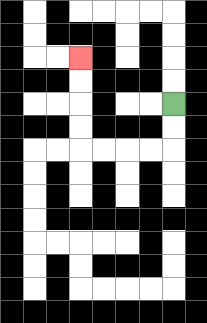{'start': '[7, 4]', 'end': '[3, 2]', 'path_directions': 'D,D,L,L,L,L,U,U,U,U', 'path_coordinates': '[[7, 4], [7, 5], [7, 6], [6, 6], [5, 6], [4, 6], [3, 6], [3, 5], [3, 4], [3, 3], [3, 2]]'}